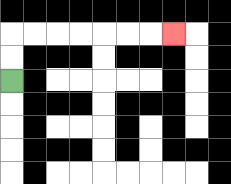{'start': '[0, 3]', 'end': '[7, 1]', 'path_directions': 'U,U,R,R,R,R,R,R,R', 'path_coordinates': '[[0, 3], [0, 2], [0, 1], [1, 1], [2, 1], [3, 1], [4, 1], [5, 1], [6, 1], [7, 1]]'}